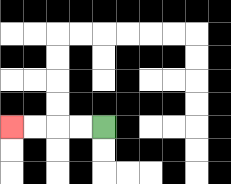{'start': '[4, 5]', 'end': '[0, 5]', 'path_directions': 'L,L,L,L', 'path_coordinates': '[[4, 5], [3, 5], [2, 5], [1, 5], [0, 5]]'}